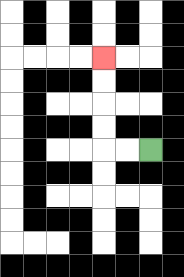{'start': '[6, 6]', 'end': '[4, 2]', 'path_directions': 'L,L,U,U,U,U', 'path_coordinates': '[[6, 6], [5, 6], [4, 6], [4, 5], [4, 4], [4, 3], [4, 2]]'}